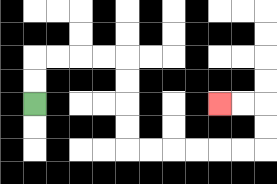{'start': '[1, 4]', 'end': '[9, 4]', 'path_directions': 'U,U,R,R,R,R,D,D,D,D,R,R,R,R,R,R,U,U,L,L', 'path_coordinates': '[[1, 4], [1, 3], [1, 2], [2, 2], [3, 2], [4, 2], [5, 2], [5, 3], [5, 4], [5, 5], [5, 6], [6, 6], [7, 6], [8, 6], [9, 6], [10, 6], [11, 6], [11, 5], [11, 4], [10, 4], [9, 4]]'}